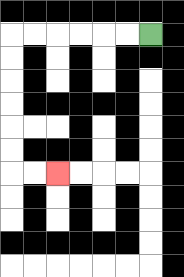{'start': '[6, 1]', 'end': '[2, 7]', 'path_directions': 'L,L,L,L,L,L,D,D,D,D,D,D,R,R', 'path_coordinates': '[[6, 1], [5, 1], [4, 1], [3, 1], [2, 1], [1, 1], [0, 1], [0, 2], [0, 3], [0, 4], [0, 5], [0, 6], [0, 7], [1, 7], [2, 7]]'}